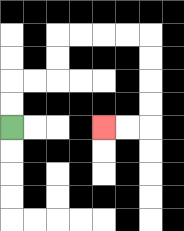{'start': '[0, 5]', 'end': '[4, 5]', 'path_directions': 'U,U,R,R,U,U,R,R,R,R,D,D,D,D,L,L', 'path_coordinates': '[[0, 5], [0, 4], [0, 3], [1, 3], [2, 3], [2, 2], [2, 1], [3, 1], [4, 1], [5, 1], [6, 1], [6, 2], [6, 3], [6, 4], [6, 5], [5, 5], [4, 5]]'}